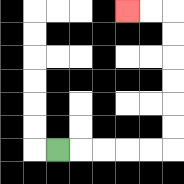{'start': '[2, 6]', 'end': '[5, 0]', 'path_directions': 'R,R,R,R,R,U,U,U,U,U,U,L,L', 'path_coordinates': '[[2, 6], [3, 6], [4, 6], [5, 6], [6, 6], [7, 6], [7, 5], [7, 4], [7, 3], [7, 2], [7, 1], [7, 0], [6, 0], [5, 0]]'}